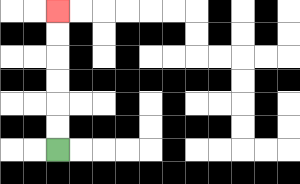{'start': '[2, 6]', 'end': '[2, 0]', 'path_directions': 'U,U,U,U,U,U', 'path_coordinates': '[[2, 6], [2, 5], [2, 4], [2, 3], [2, 2], [2, 1], [2, 0]]'}